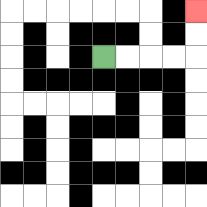{'start': '[4, 2]', 'end': '[8, 0]', 'path_directions': 'R,R,R,R,U,U', 'path_coordinates': '[[4, 2], [5, 2], [6, 2], [7, 2], [8, 2], [8, 1], [8, 0]]'}